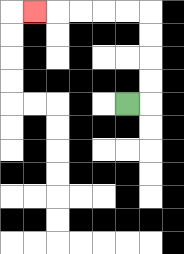{'start': '[5, 4]', 'end': '[1, 0]', 'path_directions': 'R,U,U,U,U,L,L,L,L,L', 'path_coordinates': '[[5, 4], [6, 4], [6, 3], [6, 2], [6, 1], [6, 0], [5, 0], [4, 0], [3, 0], [2, 0], [1, 0]]'}